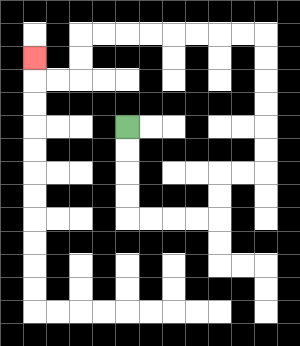{'start': '[5, 5]', 'end': '[1, 2]', 'path_directions': 'D,D,D,D,R,R,R,R,U,U,R,R,U,U,U,U,U,U,L,L,L,L,L,L,L,L,D,D,L,L,U', 'path_coordinates': '[[5, 5], [5, 6], [5, 7], [5, 8], [5, 9], [6, 9], [7, 9], [8, 9], [9, 9], [9, 8], [9, 7], [10, 7], [11, 7], [11, 6], [11, 5], [11, 4], [11, 3], [11, 2], [11, 1], [10, 1], [9, 1], [8, 1], [7, 1], [6, 1], [5, 1], [4, 1], [3, 1], [3, 2], [3, 3], [2, 3], [1, 3], [1, 2]]'}